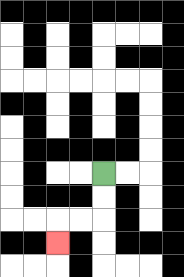{'start': '[4, 7]', 'end': '[2, 10]', 'path_directions': 'D,D,L,L,D', 'path_coordinates': '[[4, 7], [4, 8], [4, 9], [3, 9], [2, 9], [2, 10]]'}